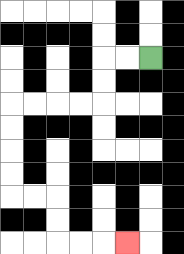{'start': '[6, 2]', 'end': '[5, 10]', 'path_directions': 'L,L,D,D,L,L,L,L,D,D,D,D,R,R,D,D,R,R,R', 'path_coordinates': '[[6, 2], [5, 2], [4, 2], [4, 3], [4, 4], [3, 4], [2, 4], [1, 4], [0, 4], [0, 5], [0, 6], [0, 7], [0, 8], [1, 8], [2, 8], [2, 9], [2, 10], [3, 10], [4, 10], [5, 10]]'}